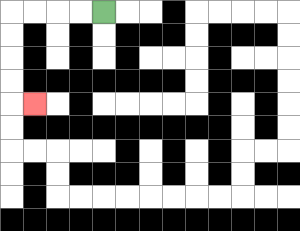{'start': '[4, 0]', 'end': '[1, 4]', 'path_directions': 'L,L,L,L,D,D,D,D,R', 'path_coordinates': '[[4, 0], [3, 0], [2, 0], [1, 0], [0, 0], [0, 1], [0, 2], [0, 3], [0, 4], [1, 4]]'}